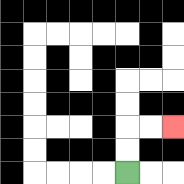{'start': '[5, 7]', 'end': '[7, 5]', 'path_directions': 'U,U,R,R', 'path_coordinates': '[[5, 7], [5, 6], [5, 5], [6, 5], [7, 5]]'}